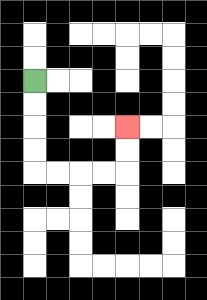{'start': '[1, 3]', 'end': '[5, 5]', 'path_directions': 'D,D,D,D,R,R,R,R,U,U', 'path_coordinates': '[[1, 3], [1, 4], [1, 5], [1, 6], [1, 7], [2, 7], [3, 7], [4, 7], [5, 7], [5, 6], [5, 5]]'}